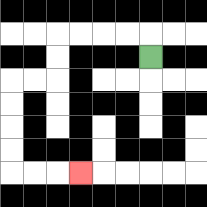{'start': '[6, 2]', 'end': '[3, 7]', 'path_directions': 'U,L,L,L,L,D,D,L,L,D,D,D,D,R,R,R', 'path_coordinates': '[[6, 2], [6, 1], [5, 1], [4, 1], [3, 1], [2, 1], [2, 2], [2, 3], [1, 3], [0, 3], [0, 4], [0, 5], [0, 6], [0, 7], [1, 7], [2, 7], [3, 7]]'}